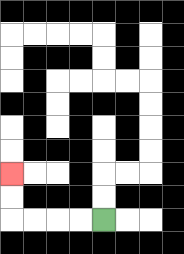{'start': '[4, 9]', 'end': '[0, 7]', 'path_directions': 'L,L,L,L,U,U', 'path_coordinates': '[[4, 9], [3, 9], [2, 9], [1, 9], [0, 9], [0, 8], [0, 7]]'}